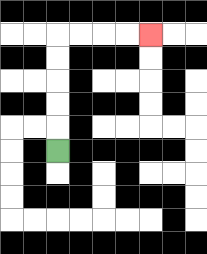{'start': '[2, 6]', 'end': '[6, 1]', 'path_directions': 'U,U,U,U,U,R,R,R,R', 'path_coordinates': '[[2, 6], [2, 5], [2, 4], [2, 3], [2, 2], [2, 1], [3, 1], [4, 1], [5, 1], [6, 1]]'}